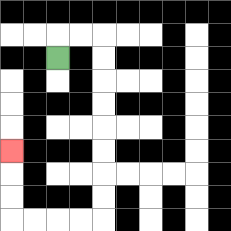{'start': '[2, 2]', 'end': '[0, 6]', 'path_directions': 'U,R,R,D,D,D,D,D,D,D,D,L,L,L,L,U,U,U', 'path_coordinates': '[[2, 2], [2, 1], [3, 1], [4, 1], [4, 2], [4, 3], [4, 4], [4, 5], [4, 6], [4, 7], [4, 8], [4, 9], [3, 9], [2, 9], [1, 9], [0, 9], [0, 8], [0, 7], [0, 6]]'}